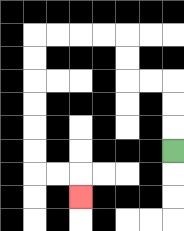{'start': '[7, 6]', 'end': '[3, 8]', 'path_directions': 'U,U,U,L,L,U,U,L,L,L,L,D,D,D,D,D,D,R,R,D', 'path_coordinates': '[[7, 6], [7, 5], [7, 4], [7, 3], [6, 3], [5, 3], [5, 2], [5, 1], [4, 1], [3, 1], [2, 1], [1, 1], [1, 2], [1, 3], [1, 4], [1, 5], [1, 6], [1, 7], [2, 7], [3, 7], [3, 8]]'}